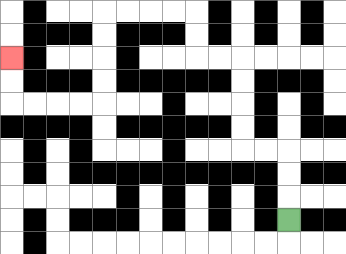{'start': '[12, 9]', 'end': '[0, 2]', 'path_directions': 'U,U,U,L,L,U,U,U,U,L,L,U,U,L,L,L,L,D,D,D,D,L,L,L,L,U,U', 'path_coordinates': '[[12, 9], [12, 8], [12, 7], [12, 6], [11, 6], [10, 6], [10, 5], [10, 4], [10, 3], [10, 2], [9, 2], [8, 2], [8, 1], [8, 0], [7, 0], [6, 0], [5, 0], [4, 0], [4, 1], [4, 2], [4, 3], [4, 4], [3, 4], [2, 4], [1, 4], [0, 4], [0, 3], [0, 2]]'}